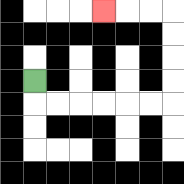{'start': '[1, 3]', 'end': '[4, 0]', 'path_directions': 'D,R,R,R,R,R,R,U,U,U,U,L,L,L', 'path_coordinates': '[[1, 3], [1, 4], [2, 4], [3, 4], [4, 4], [5, 4], [6, 4], [7, 4], [7, 3], [7, 2], [7, 1], [7, 0], [6, 0], [5, 0], [4, 0]]'}